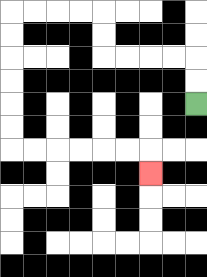{'start': '[8, 4]', 'end': '[6, 7]', 'path_directions': 'U,U,L,L,L,L,U,U,L,L,L,L,D,D,D,D,D,D,R,R,R,R,R,R,D', 'path_coordinates': '[[8, 4], [8, 3], [8, 2], [7, 2], [6, 2], [5, 2], [4, 2], [4, 1], [4, 0], [3, 0], [2, 0], [1, 0], [0, 0], [0, 1], [0, 2], [0, 3], [0, 4], [0, 5], [0, 6], [1, 6], [2, 6], [3, 6], [4, 6], [5, 6], [6, 6], [6, 7]]'}